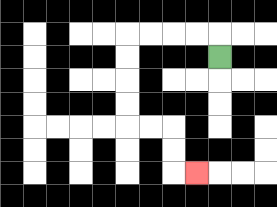{'start': '[9, 2]', 'end': '[8, 7]', 'path_directions': 'U,L,L,L,L,D,D,D,D,R,R,D,D,R', 'path_coordinates': '[[9, 2], [9, 1], [8, 1], [7, 1], [6, 1], [5, 1], [5, 2], [5, 3], [5, 4], [5, 5], [6, 5], [7, 5], [7, 6], [7, 7], [8, 7]]'}